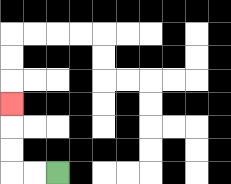{'start': '[2, 7]', 'end': '[0, 4]', 'path_directions': 'L,L,U,U,U', 'path_coordinates': '[[2, 7], [1, 7], [0, 7], [0, 6], [0, 5], [0, 4]]'}